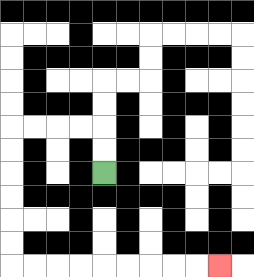{'start': '[4, 7]', 'end': '[9, 11]', 'path_directions': 'U,U,L,L,L,L,D,D,D,D,D,D,R,R,R,R,R,R,R,R,R', 'path_coordinates': '[[4, 7], [4, 6], [4, 5], [3, 5], [2, 5], [1, 5], [0, 5], [0, 6], [0, 7], [0, 8], [0, 9], [0, 10], [0, 11], [1, 11], [2, 11], [3, 11], [4, 11], [5, 11], [6, 11], [7, 11], [8, 11], [9, 11]]'}